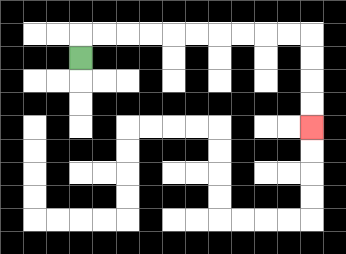{'start': '[3, 2]', 'end': '[13, 5]', 'path_directions': 'U,R,R,R,R,R,R,R,R,R,R,D,D,D,D', 'path_coordinates': '[[3, 2], [3, 1], [4, 1], [5, 1], [6, 1], [7, 1], [8, 1], [9, 1], [10, 1], [11, 1], [12, 1], [13, 1], [13, 2], [13, 3], [13, 4], [13, 5]]'}